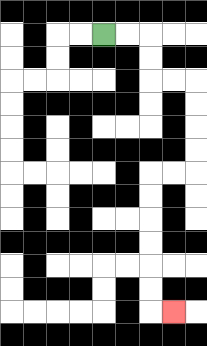{'start': '[4, 1]', 'end': '[7, 13]', 'path_directions': 'R,R,D,D,R,R,D,D,D,D,L,L,D,D,D,D,D,D,R', 'path_coordinates': '[[4, 1], [5, 1], [6, 1], [6, 2], [6, 3], [7, 3], [8, 3], [8, 4], [8, 5], [8, 6], [8, 7], [7, 7], [6, 7], [6, 8], [6, 9], [6, 10], [6, 11], [6, 12], [6, 13], [7, 13]]'}